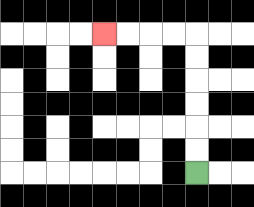{'start': '[8, 7]', 'end': '[4, 1]', 'path_directions': 'U,U,U,U,U,U,L,L,L,L', 'path_coordinates': '[[8, 7], [8, 6], [8, 5], [8, 4], [8, 3], [8, 2], [8, 1], [7, 1], [6, 1], [5, 1], [4, 1]]'}